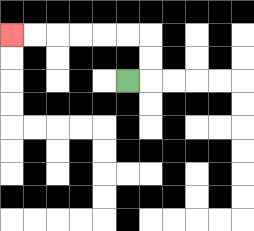{'start': '[5, 3]', 'end': '[0, 1]', 'path_directions': 'R,U,U,L,L,L,L,L,L', 'path_coordinates': '[[5, 3], [6, 3], [6, 2], [6, 1], [5, 1], [4, 1], [3, 1], [2, 1], [1, 1], [0, 1]]'}